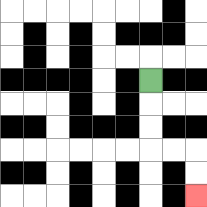{'start': '[6, 3]', 'end': '[8, 8]', 'path_directions': 'D,D,D,R,R,D,D', 'path_coordinates': '[[6, 3], [6, 4], [6, 5], [6, 6], [7, 6], [8, 6], [8, 7], [8, 8]]'}